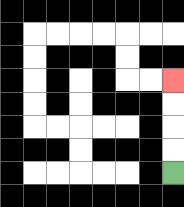{'start': '[7, 7]', 'end': '[7, 3]', 'path_directions': 'U,U,U,U', 'path_coordinates': '[[7, 7], [7, 6], [7, 5], [7, 4], [7, 3]]'}